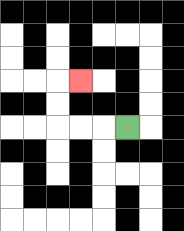{'start': '[5, 5]', 'end': '[3, 3]', 'path_directions': 'L,L,L,U,U,R', 'path_coordinates': '[[5, 5], [4, 5], [3, 5], [2, 5], [2, 4], [2, 3], [3, 3]]'}